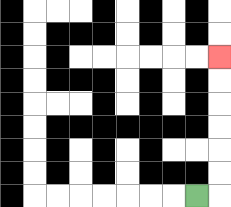{'start': '[8, 8]', 'end': '[9, 2]', 'path_directions': 'R,U,U,U,U,U,U', 'path_coordinates': '[[8, 8], [9, 8], [9, 7], [9, 6], [9, 5], [9, 4], [9, 3], [9, 2]]'}